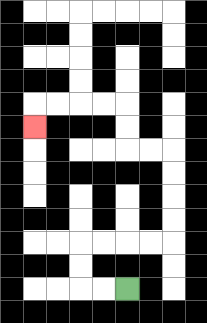{'start': '[5, 12]', 'end': '[1, 5]', 'path_directions': 'L,L,U,U,R,R,R,R,U,U,U,U,L,L,U,U,L,L,L,L,D', 'path_coordinates': '[[5, 12], [4, 12], [3, 12], [3, 11], [3, 10], [4, 10], [5, 10], [6, 10], [7, 10], [7, 9], [7, 8], [7, 7], [7, 6], [6, 6], [5, 6], [5, 5], [5, 4], [4, 4], [3, 4], [2, 4], [1, 4], [1, 5]]'}